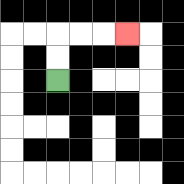{'start': '[2, 3]', 'end': '[5, 1]', 'path_directions': 'U,U,R,R,R', 'path_coordinates': '[[2, 3], [2, 2], [2, 1], [3, 1], [4, 1], [5, 1]]'}